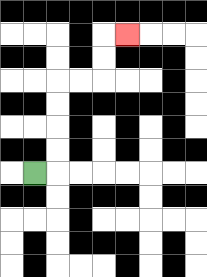{'start': '[1, 7]', 'end': '[5, 1]', 'path_directions': 'R,U,U,U,U,R,R,U,U,R', 'path_coordinates': '[[1, 7], [2, 7], [2, 6], [2, 5], [2, 4], [2, 3], [3, 3], [4, 3], [4, 2], [4, 1], [5, 1]]'}